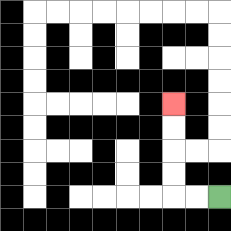{'start': '[9, 8]', 'end': '[7, 4]', 'path_directions': 'L,L,U,U,U,U', 'path_coordinates': '[[9, 8], [8, 8], [7, 8], [7, 7], [7, 6], [7, 5], [7, 4]]'}